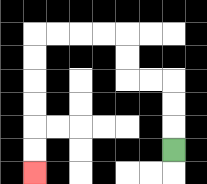{'start': '[7, 6]', 'end': '[1, 7]', 'path_directions': 'U,U,U,L,L,U,U,L,L,L,L,D,D,D,D,D,D', 'path_coordinates': '[[7, 6], [7, 5], [7, 4], [7, 3], [6, 3], [5, 3], [5, 2], [5, 1], [4, 1], [3, 1], [2, 1], [1, 1], [1, 2], [1, 3], [1, 4], [1, 5], [1, 6], [1, 7]]'}